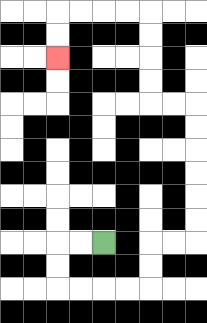{'start': '[4, 10]', 'end': '[2, 2]', 'path_directions': 'L,L,D,D,R,R,R,R,U,U,R,R,U,U,U,U,U,U,L,L,U,U,U,U,L,L,L,L,D,D', 'path_coordinates': '[[4, 10], [3, 10], [2, 10], [2, 11], [2, 12], [3, 12], [4, 12], [5, 12], [6, 12], [6, 11], [6, 10], [7, 10], [8, 10], [8, 9], [8, 8], [8, 7], [8, 6], [8, 5], [8, 4], [7, 4], [6, 4], [6, 3], [6, 2], [6, 1], [6, 0], [5, 0], [4, 0], [3, 0], [2, 0], [2, 1], [2, 2]]'}